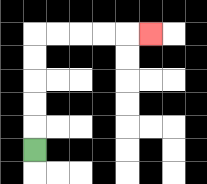{'start': '[1, 6]', 'end': '[6, 1]', 'path_directions': 'U,U,U,U,U,R,R,R,R,R', 'path_coordinates': '[[1, 6], [1, 5], [1, 4], [1, 3], [1, 2], [1, 1], [2, 1], [3, 1], [4, 1], [5, 1], [6, 1]]'}